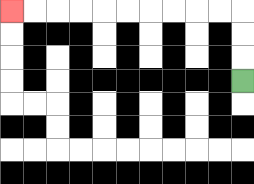{'start': '[10, 3]', 'end': '[0, 0]', 'path_directions': 'U,U,U,L,L,L,L,L,L,L,L,L,L', 'path_coordinates': '[[10, 3], [10, 2], [10, 1], [10, 0], [9, 0], [8, 0], [7, 0], [6, 0], [5, 0], [4, 0], [3, 0], [2, 0], [1, 0], [0, 0]]'}